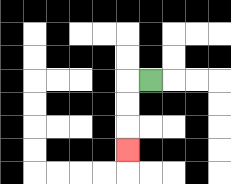{'start': '[6, 3]', 'end': '[5, 6]', 'path_directions': 'L,D,D,D', 'path_coordinates': '[[6, 3], [5, 3], [5, 4], [5, 5], [5, 6]]'}